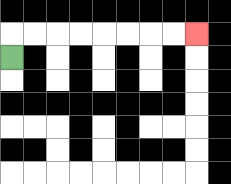{'start': '[0, 2]', 'end': '[8, 1]', 'path_directions': 'U,R,R,R,R,R,R,R,R', 'path_coordinates': '[[0, 2], [0, 1], [1, 1], [2, 1], [3, 1], [4, 1], [5, 1], [6, 1], [7, 1], [8, 1]]'}